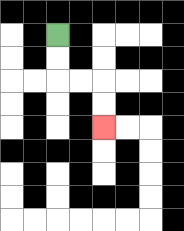{'start': '[2, 1]', 'end': '[4, 5]', 'path_directions': 'D,D,R,R,D,D', 'path_coordinates': '[[2, 1], [2, 2], [2, 3], [3, 3], [4, 3], [4, 4], [4, 5]]'}